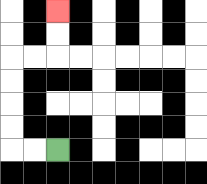{'start': '[2, 6]', 'end': '[2, 0]', 'path_directions': 'L,L,U,U,U,U,R,R,U,U', 'path_coordinates': '[[2, 6], [1, 6], [0, 6], [0, 5], [0, 4], [0, 3], [0, 2], [1, 2], [2, 2], [2, 1], [2, 0]]'}